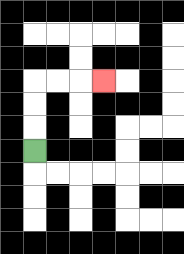{'start': '[1, 6]', 'end': '[4, 3]', 'path_directions': 'U,U,U,R,R,R', 'path_coordinates': '[[1, 6], [1, 5], [1, 4], [1, 3], [2, 3], [3, 3], [4, 3]]'}